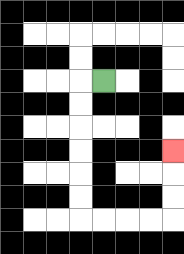{'start': '[4, 3]', 'end': '[7, 6]', 'path_directions': 'L,D,D,D,D,D,D,R,R,R,R,U,U,U', 'path_coordinates': '[[4, 3], [3, 3], [3, 4], [3, 5], [3, 6], [3, 7], [3, 8], [3, 9], [4, 9], [5, 9], [6, 9], [7, 9], [7, 8], [7, 7], [7, 6]]'}